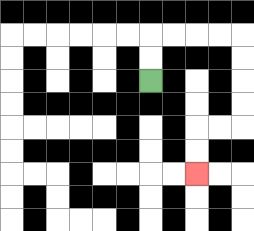{'start': '[6, 3]', 'end': '[8, 7]', 'path_directions': 'U,U,R,R,R,R,D,D,D,D,L,L,D,D', 'path_coordinates': '[[6, 3], [6, 2], [6, 1], [7, 1], [8, 1], [9, 1], [10, 1], [10, 2], [10, 3], [10, 4], [10, 5], [9, 5], [8, 5], [8, 6], [8, 7]]'}